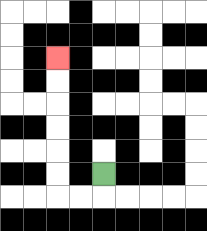{'start': '[4, 7]', 'end': '[2, 2]', 'path_directions': 'D,L,L,U,U,U,U,U,U', 'path_coordinates': '[[4, 7], [4, 8], [3, 8], [2, 8], [2, 7], [2, 6], [2, 5], [2, 4], [2, 3], [2, 2]]'}